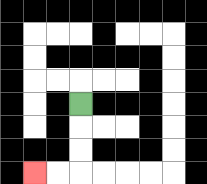{'start': '[3, 4]', 'end': '[1, 7]', 'path_directions': 'D,D,D,L,L', 'path_coordinates': '[[3, 4], [3, 5], [3, 6], [3, 7], [2, 7], [1, 7]]'}